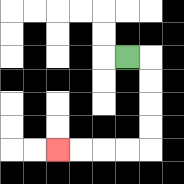{'start': '[5, 2]', 'end': '[2, 6]', 'path_directions': 'R,D,D,D,D,L,L,L,L', 'path_coordinates': '[[5, 2], [6, 2], [6, 3], [6, 4], [6, 5], [6, 6], [5, 6], [4, 6], [3, 6], [2, 6]]'}